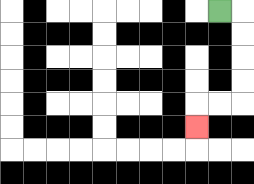{'start': '[9, 0]', 'end': '[8, 5]', 'path_directions': 'R,D,D,D,D,L,L,D', 'path_coordinates': '[[9, 0], [10, 0], [10, 1], [10, 2], [10, 3], [10, 4], [9, 4], [8, 4], [8, 5]]'}